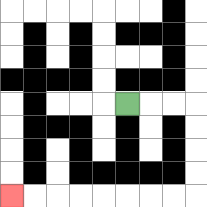{'start': '[5, 4]', 'end': '[0, 8]', 'path_directions': 'R,R,R,D,D,D,D,L,L,L,L,L,L,L,L', 'path_coordinates': '[[5, 4], [6, 4], [7, 4], [8, 4], [8, 5], [8, 6], [8, 7], [8, 8], [7, 8], [6, 8], [5, 8], [4, 8], [3, 8], [2, 8], [1, 8], [0, 8]]'}